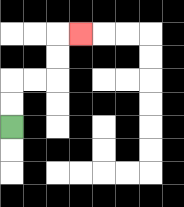{'start': '[0, 5]', 'end': '[3, 1]', 'path_directions': 'U,U,R,R,U,U,R', 'path_coordinates': '[[0, 5], [0, 4], [0, 3], [1, 3], [2, 3], [2, 2], [2, 1], [3, 1]]'}